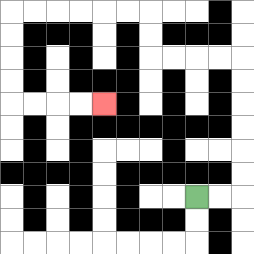{'start': '[8, 8]', 'end': '[4, 4]', 'path_directions': 'R,R,U,U,U,U,U,U,L,L,L,L,U,U,L,L,L,L,L,L,D,D,D,D,R,R,R,R', 'path_coordinates': '[[8, 8], [9, 8], [10, 8], [10, 7], [10, 6], [10, 5], [10, 4], [10, 3], [10, 2], [9, 2], [8, 2], [7, 2], [6, 2], [6, 1], [6, 0], [5, 0], [4, 0], [3, 0], [2, 0], [1, 0], [0, 0], [0, 1], [0, 2], [0, 3], [0, 4], [1, 4], [2, 4], [3, 4], [4, 4]]'}